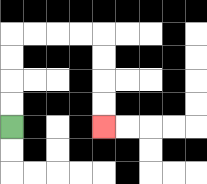{'start': '[0, 5]', 'end': '[4, 5]', 'path_directions': 'U,U,U,U,R,R,R,R,D,D,D,D', 'path_coordinates': '[[0, 5], [0, 4], [0, 3], [0, 2], [0, 1], [1, 1], [2, 1], [3, 1], [4, 1], [4, 2], [4, 3], [4, 4], [4, 5]]'}